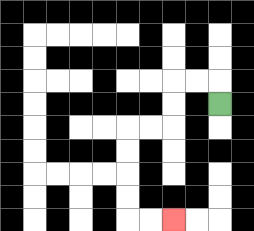{'start': '[9, 4]', 'end': '[7, 9]', 'path_directions': 'U,L,L,D,D,L,L,D,D,D,D,R,R', 'path_coordinates': '[[9, 4], [9, 3], [8, 3], [7, 3], [7, 4], [7, 5], [6, 5], [5, 5], [5, 6], [5, 7], [5, 8], [5, 9], [6, 9], [7, 9]]'}